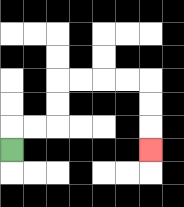{'start': '[0, 6]', 'end': '[6, 6]', 'path_directions': 'U,R,R,U,U,R,R,R,R,D,D,D', 'path_coordinates': '[[0, 6], [0, 5], [1, 5], [2, 5], [2, 4], [2, 3], [3, 3], [4, 3], [5, 3], [6, 3], [6, 4], [6, 5], [6, 6]]'}